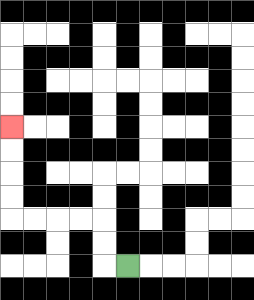{'start': '[5, 11]', 'end': '[0, 5]', 'path_directions': 'L,U,U,L,L,L,L,U,U,U,U', 'path_coordinates': '[[5, 11], [4, 11], [4, 10], [4, 9], [3, 9], [2, 9], [1, 9], [0, 9], [0, 8], [0, 7], [0, 6], [0, 5]]'}